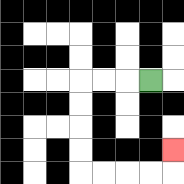{'start': '[6, 3]', 'end': '[7, 6]', 'path_directions': 'L,L,L,D,D,D,D,R,R,R,R,U', 'path_coordinates': '[[6, 3], [5, 3], [4, 3], [3, 3], [3, 4], [3, 5], [3, 6], [3, 7], [4, 7], [5, 7], [6, 7], [7, 7], [7, 6]]'}